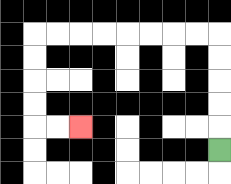{'start': '[9, 6]', 'end': '[3, 5]', 'path_directions': 'U,U,U,U,U,L,L,L,L,L,L,L,L,D,D,D,D,R,R', 'path_coordinates': '[[9, 6], [9, 5], [9, 4], [9, 3], [9, 2], [9, 1], [8, 1], [7, 1], [6, 1], [5, 1], [4, 1], [3, 1], [2, 1], [1, 1], [1, 2], [1, 3], [1, 4], [1, 5], [2, 5], [3, 5]]'}